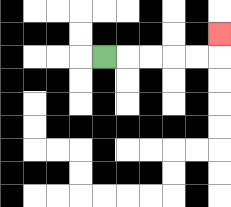{'start': '[4, 2]', 'end': '[9, 1]', 'path_directions': 'R,R,R,R,R,U', 'path_coordinates': '[[4, 2], [5, 2], [6, 2], [7, 2], [8, 2], [9, 2], [9, 1]]'}